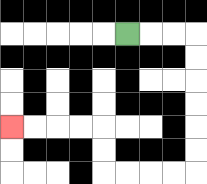{'start': '[5, 1]', 'end': '[0, 5]', 'path_directions': 'R,R,R,D,D,D,D,D,D,L,L,L,L,U,U,L,L,L,L', 'path_coordinates': '[[5, 1], [6, 1], [7, 1], [8, 1], [8, 2], [8, 3], [8, 4], [8, 5], [8, 6], [8, 7], [7, 7], [6, 7], [5, 7], [4, 7], [4, 6], [4, 5], [3, 5], [2, 5], [1, 5], [0, 5]]'}